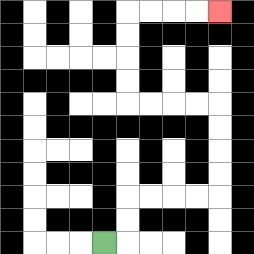{'start': '[4, 10]', 'end': '[9, 0]', 'path_directions': 'R,U,U,R,R,R,R,U,U,U,U,L,L,L,L,U,U,U,U,R,R,R,R', 'path_coordinates': '[[4, 10], [5, 10], [5, 9], [5, 8], [6, 8], [7, 8], [8, 8], [9, 8], [9, 7], [9, 6], [9, 5], [9, 4], [8, 4], [7, 4], [6, 4], [5, 4], [5, 3], [5, 2], [5, 1], [5, 0], [6, 0], [7, 0], [8, 0], [9, 0]]'}